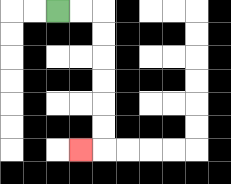{'start': '[2, 0]', 'end': '[3, 6]', 'path_directions': 'R,R,D,D,D,D,D,D,L', 'path_coordinates': '[[2, 0], [3, 0], [4, 0], [4, 1], [4, 2], [4, 3], [4, 4], [4, 5], [4, 6], [3, 6]]'}